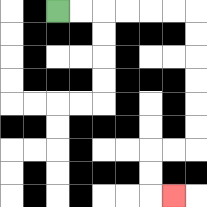{'start': '[2, 0]', 'end': '[7, 8]', 'path_directions': 'R,R,R,R,R,R,D,D,D,D,D,D,L,L,D,D,R', 'path_coordinates': '[[2, 0], [3, 0], [4, 0], [5, 0], [6, 0], [7, 0], [8, 0], [8, 1], [8, 2], [8, 3], [8, 4], [8, 5], [8, 6], [7, 6], [6, 6], [6, 7], [6, 8], [7, 8]]'}